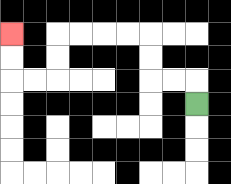{'start': '[8, 4]', 'end': '[0, 1]', 'path_directions': 'U,L,L,U,U,L,L,L,L,D,D,L,L,U,U', 'path_coordinates': '[[8, 4], [8, 3], [7, 3], [6, 3], [6, 2], [6, 1], [5, 1], [4, 1], [3, 1], [2, 1], [2, 2], [2, 3], [1, 3], [0, 3], [0, 2], [0, 1]]'}